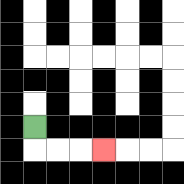{'start': '[1, 5]', 'end': '[4, 6]', 'path_directions': 'D,R,R,R', 'path_coordinates': '[[1, 5], [1, 6], [2, 6], [3, 6], [4, 6]]'}